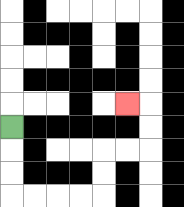{'start': '[0, 5]', 'end': '[5, 4]', 'path_directions': 'D,D,D,R,R,R,R,U,U,R,R,U,U,L', 'path_coordinates': '[[0, 5], [0, 6], [0, 7], [0, 8], [1, 8], [2, 8], [3, 8], [4, 8], [4, 7], [4, 6], [5, 6], [6, 6], [6, 5], [6, 4], [5, 4]]'}